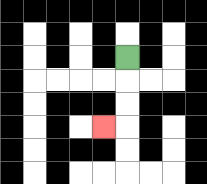{'start': '[5, 2]', 'end': '[4, 5]', 'path_directions': 'D,D,D,L', 'path_coordinates': '[[5, 2], [5, 3], [5, 4], [5, 5], [4, 5]]'}